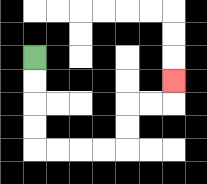{'start': '[1, 2]', 'end': '[7, 3]', 'path_directions': 'D,D,D,D,R,R,R,R,U,U,R,R,U', 'path_coordinates': '[[1, 2], [1, 3], [1, 4], [1, 5], [1, 6], [2, 6], [3, 6], [4, 6], [5, 6], [5, 5], [5, 4], [6, 4], [7, 4], [7, 3]]'}